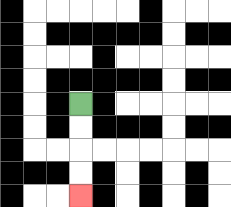{'start': '[3, 4]', 'end': '[3, 8]', 'path_directions': 'D,D,D,D', 'path_coordinates': '[[3, 4], [3, 5], [3, 6], [3, 7], [3, 8]]'}